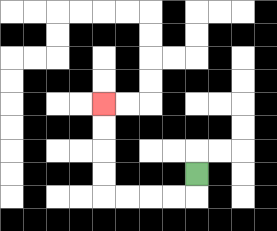{'start': '[8, 7]', 'end': '[4, 4]', 'path_directions': 'D,L,L,L,L,U,U,U,U', 'path_coordinates': '[[8, 7], [8, 8], [7, 8], [6, 8], [5, 8], [4, 8], [4, 7], [4, 6], [4, 5], [4, 4]]'}